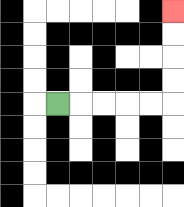{'start': '[2, 4]', 'end': '[7, 0]', 'path_directions': 'R,R,R,R,R,U,U,U,U', 'path_coordinates': '[[2, 4], [3, 4], [4, 4], [5, 4], [6, 4], [7, 4], [7, 3], [7, 2], [7, 1], [7, 0]]'}